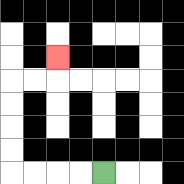{'start': '[4, 7]', 'end': '[2, 2]', 'path_directions': 'L,L,L,L,U,U,U,U,R,R,U', 'path_coordinates': '[[4, 7], [3, 7], [2, 7], [1, 7], [0, 7], [0, 6], [0, 5], [0, 4], [0, 3], [1, 3], [2, 3], [2, 2]]'}